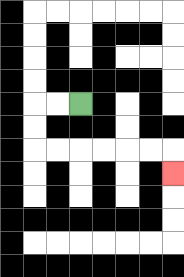{'start': '[3, 4]', 'end': '[7, 7]', 'path_directions': 'L,L,D,D,R,R,R,R,R,R,D', 'path_coordinates': '[[3, 4], [2, 4], [1, 4], [1, 5], [1, 6], [2, 6], [3, 6], [4, 6], [5, 6], [6, 6], [7, 6], [7, 7]]'}